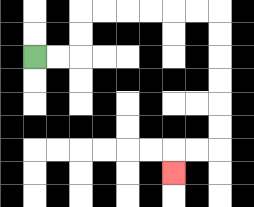{'start': '[1, 2]', 'end': '[7, 7]', 'path_directions': 'R,R,U,U,R,R,R,R,R,R,D,D,D,D,D,D,L,L,D', 'path_coordinates': '[[1, 2], [2, 2], [3, 2], [3, 1], [3, 0], [4, 0], [5, 0], [6, 0], [7, 0], [8, 0], [9, 0], [9, 1], [9, 2], [9, 3], [9, 4], [9, 5], [9, 6], [8, 6], [7, 6], [7, 7]]'}